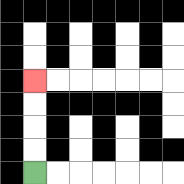{'start': '[1, 7]', 'end': '[1, 3]', 'path_directions': 'U,U,U,U', 'path_coordinates': '[[1, 7], [1, 6], [1, 5], [1, 4], [1, 3]]'}